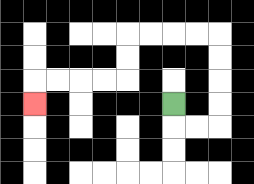{'start': '[7, 4]', 'end': '[1, 4]', 'path_directions': 'D,R,R,U,U,U,U,L,L,L,L,D,D,L,L,L,L,D', 'path_coordinates': '[[7, 4], [7, 5], [8, 5], [9, 5], [9, 4], [9, 3], [9, 2], [9, 1], [8, 1], [7, 1], [6, 1], [5, 1], [5, 2], [5, 3], [4, 3], [3, 3], [2, 3], [1, 3], [1, 4]]'}